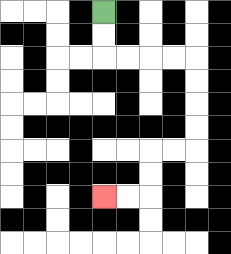{'start': '[4, 0]', 'end': '[4, 8]', 'path_directions': 'D,D,R,R,R,R,D,D,D,D,L,L,D,D,L,L', 'path_coordinates': '[[4, 0], [4, 1], [4, 2], [5, 2], [6, 2], [7, 2], [8, 2], [8, 3], [8, 4], [8, 5], [8, 6], [7, 6], [6, 6], [6, 7], [6, 8], [5, 8], [4, 8]]'}